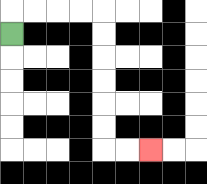{'start': '[0, 1]', 'end': '[6, 6]', 'path_directions': 'U,R,R,R,R,D,D,D,D,D,D,R,R', 'path_coordinates': '[[0, 1], [0, 0], [1, 0], [2, 0], [3, 0], [4, 0], [4, 1], [4, 2], [4, 3], [4, 4], [4, 5], [4, 6], [5, 6], [6, 6]]'}